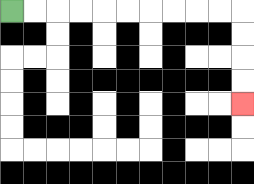{'start': '[0, 0]', 'end': '[10, 4]', 'path_directions': 'R,R,R,R,R,R,R,R,R,R,D,D,D,D', 'path_coordinates': '[[0, 0], [1, 0], [2, 0], [3, 0], [4, 0], [5, 0], [6, 0], [7, 0], [8, 0], [9, 0], [10, 0], [10, 1], [10, 2], [10, 3], [10, 4]]'}